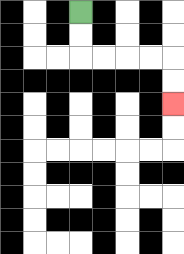{'start': '[3, 0]', 'end': '[7, 4]', 'path_directions': 'D,D,R,R,R,R,D,D', 'path_coordinates': '[[3, 0], [3, 1], [3, 2], [4, 2], [5, 2], [6, 2], [7, 2], [7, 3], [7, 4]]'}